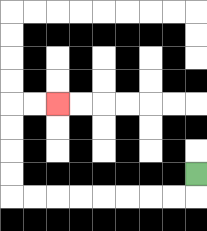{'start': '[8, 7]', 'end': '[2, 4]', 'path_directions': 'D,L,L,L,L,L,L,L,L,U,U,U,U,R,R', 'path_coordinates': '[[8, 7], [8, 8], [7, 8], [6, 8], [5, 8], [4, 8], [3, 8], [2, 8], [1, 8], [0, 8], [0, 7], [0, 6], [0, 5], [0, 4], [1, 4], [2, 4]]'}